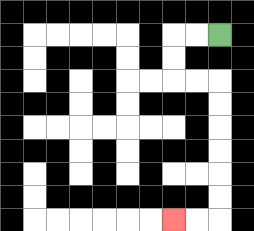{'start': '[9, 1]', 'end': '[7, 9]', 'path_directions': 'L,L,D,D,R,R,D,D,D,D,D,D,L,L', 'path_coordinates': '[[9, 1], [8, 1], [7, 1], [7, 2], [7, 3], [8, 3], [9, 3], [9, 4], [9, 5], [9, 6], [9, 7], [9, 8], [9, 9], [8, 9], [7, 9]]'}